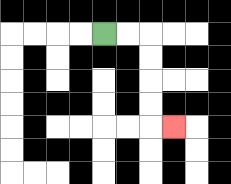{'start': '[4, 1]', 'end': '[7, 5]', 'path_directions': 'R,R,D,D,D,D,R', 'path_coordinates': '[[4, 1], [5, 1], [6, 1], [6, 2], [6, 3], [6, 4], [6, 5], [7, 5]]'}